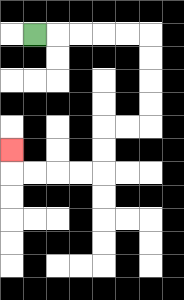{'start': '[1, 1]', 'end': '[0, 6]', 'path_directions': 'R,R,R,R,R,D,D,D,D,L,L,D,D,L,L,L,L,U', 'path_coordinates': '[[1, 1], [2, 1], [3, 1], [4, 1], [5, 1], [6, 1], [6, 2], [6, 3], [6, 4], [6, 5], [5, 5], [4, 5], [4, 6], [4, 7], [3, 7], [2, 7], [1, 7], [0, 7], [0, 6]]'}